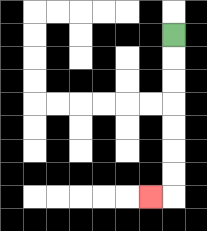{'start': '[7, 1]', 'end': '[6, 8]', 'path_directions': 'D,D,D,D,D,D,D,L', 'path_coordinates': '[[7, 1], [7, 2], [7, 3], [7, 4], [7, 5], [7, 6], [7, 7], [7, 8], [6, 8]]'}